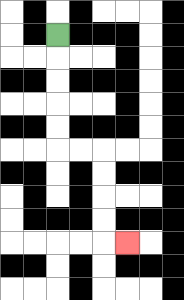{'start': '[2, 1]', 'end': '[5, 10]', 'path_directions': 'D,D,D,D,D,R,R,D,D,D,D,R', 'path_coordinates': '[[2, 1], [2, 2], [2, 3], [2, 4], [2, 5], [2, 6], [3, 6], [4, 6], [4, 7], [4, 8], [4, 9], [4, 10], [5, 10]]'}